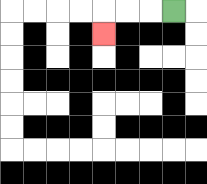{'start': '[7, 0]', 'end': '[4, 1]', 'path_directions': 'L,L,L,D', 'path_coordinates': '[[7, 0], [6, 0], [5, 0], [4, 0], [4, 1]]'}